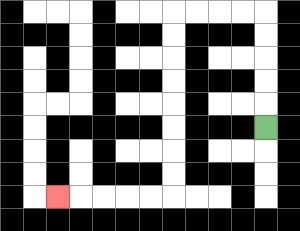{'start': '[11, 5]', 'end': '[2, 8]', 'path_directions': 'U,U,U,U,U,L,L,L,L,D,D,D,D,D,D,D,D,L,L,L,L,L', 'path_coordinates': '[[11, 5], [11, 4], [11, 3], [11, 2], [11, 1], [11, 0], [10, 0], [9, 0], [8, 0], [7, 0], [7, 1], [7, 2], [7, 3], [7, 4], [7, 5], [7, 6], [7, 7], [7, 8], [6, 8], [5, 8], [4, 8], [3, 8], [2, 8]]'}